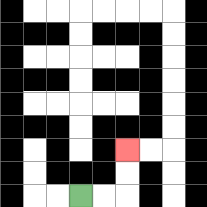{'start': '[3, 8]', 'end': '[5, 6]', 'path_directions': 'R,R,U,U', 'path_coordinates': '[[3, 8], [4, 8], [5, 8], [5, 7], [5, 6]]'}